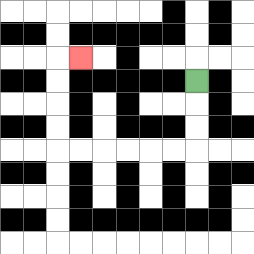{'start': '[8, 3]', 'end': '[3, 2]', 'path_directions': 'D,D,D,L,L,L,L,L,L,U,U,U,U,R', 'path_coordinates': '[[8, 3], [8, 4], [8, 5], [8, 6], [7, 6], [6, 6], [5, 6], [4, 6], [3, 6], [2, 6], [2, 5], [2, 4], [2, 3], [2, 2], [3, 2]]'}